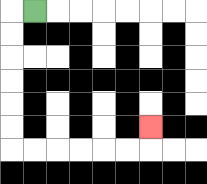{'start': '[1, 0]', 'end': '[6, 5]', 'path_directions': 'L,D,D,D,D,D,D,R,R,R,R,R,R,U', 'path_coordinates': '[[1, 0], [0, 0], [0, 1], [0, 2], [0, 3], [0, 4], [0, 5], [0, 6], [1, 6], [2, 6], [3, 6], [4, 6], [5, 6], [6, 6], [6, 5]]'}